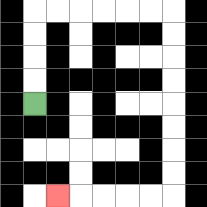{'start': '[1, 4]', 'end': '[2, 8]', 'path_directions': 'U,U,U,U,R,R,R,R,R,R,D,D,D,D,D,D,D,D,L,L,L,L,L', 'path_coordinates': '[[1, 4], [1, 3], [1, 2], [1, 1], [1, 0], [2, 0], [3, 0], [4, 0], [5, 0], [6, 0], [7, 0], [7, 1], [7, 2], [7, 3], [7, 4], [7, 5], [7, 6], [7, 7], [7, 8], [6, 8], [5, 8], [4, 8], [3, 8], [2, 8]]'}